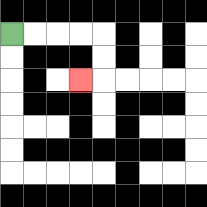{'start': '[0, 1]', 'end': '[3, 3]', 'path_directions': 'R,R,R,R,D,D,L', 'path_coordinates': '[[0, 1], [1, 1], [2, 1], [3, 1], [4, 1], [4, 2], [4, 3], [3, 3]]'}